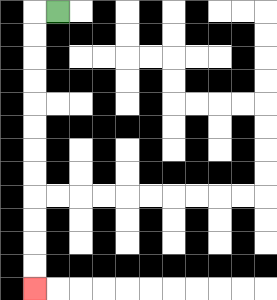{'start': '[2, 0]', 'end': '[1, 12]', 'path_directions': 'L,D,D,D,D,D,D,D,D,D,D,D,D', 'path_coordinates': '[[2, 0], [1, 0], [1, 1], [1, 2], [1, 3], [1, 4], [1, 5], [1, 6], [1, 7], [1, 8], [1, 9], [1, 10], [1, 11], [1, 12]]'}